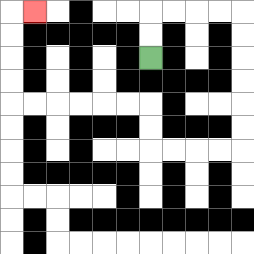{'start': '[6, 2]', 'end': '[1, 0]', 'path_directions': 'U,U,R,R,R,R,D,D,D,D,D,D,L,L,L,L,U,U,L,L,L,L,L,L,U,U,U,U,R', 'path_coordinates': '[[6, 2], [6, 1], [6, 0], [7, 0], [8, 0], [9, 0], [10, 0], [10, 1], [10, 2], [10, 3], [10, 4], [10, 5], [10, 6], [9, 6], [8, 6], [7, 6], [6, 6], [6, 5], [6, 4], [5, 4], [4, 4], [3, 4], [2, 4], [1, 4], [0, 4], [0, 3], [0, 2], [0, 1], [0, 0], [1, 0]]'}